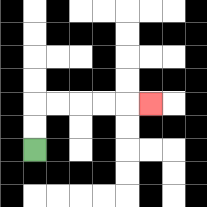{'start': '[1, 6]', 'end': '[6, 4]', 'path_directions': 'U,U,R,R,R,R,R', 'path_coordinates': '[[1, 6], [1, 5], [1, 4], [2, 4], [3, 4], [4, 4], [5, 4], [6, 4]]'}